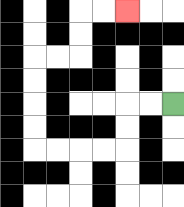{'start': '[7, 4]', 'end': '[5, 0]', 'path_directions': 'L,L,D,D,L,L,L,L,U,U,U,U,R,R,U,U,R,R', 'path_coordinates': '[[7, 4], [6, 4], [5, 4], [5, 5], [5, 6], [4, 6], [3, 6], [2, 6], [1, 6], [1, 5], [1, 4], [1, 3], [1, 2], [2, 2], [3, 2], [3, 1], [3, 0], [4, 0], [5, 0]]'}